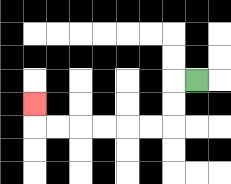{'start': '[8, 3]', 'end': '[1, 4]', 'path_directions': 'L,D,D,L,L,L,L,L,L,U', 'path_coordinates': '[[8, 3], [7, 3], [7, 4], [7, 5], [6, 5], [5, 5], [4, 5], [3, 5], [2, 5], [1, 5], [1, 4]]'}